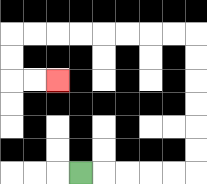{'start': '[3, 7]', 'end': '[2, 3]', 'path_directions': 'R,R,R,R,R,U,U,U,U,U,U,L,L,L,L,L,L,L,L,D,D,R,R', 'path_coordinates': '[[3, 7], [4, 7], [5, 7], [6, 7], [7, 7], [8, 7], [8, 6], [8, 5], [8, 4], [8, 3], [8, 2], [8, 1], [7, 1], [6, 1], [5, 1], [4, 1], [3, 1], [2, 1], [1, 1], [0, 1], [0, 2], [0, 3], [1, 3], [2, 3]]'}